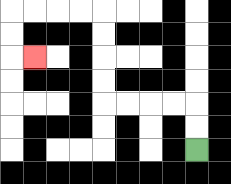{'start': '[8, 6]', 'end': '[1, 2]', 'path_directions': 'U,U,L,L,L,L,U,U,U,U,L,L,L,L,D,D,R', 'path_coordinates': '[[8, 6], [8, 5], [8, 4], [7, 4], [6, 4], [5, 4], [4, 4], [4, 3], [4, 2], [4, 1], [4, 0], [3, 0], [2, 0], [1, 0], [0, 0], [0, 1], [0, 2], [1, 2]]'}